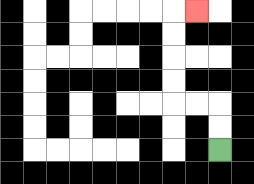{'start': '[9, 6]', 'end': '[8, 0]', 'path_directions': 'U,U,L,L,U,U,U,U,R', 'path_coordinates': '[[9, 6], [9, 5], [9, 4], [8, 4], [7, 4], [7, 3], [7, 2], [7, 1], [7, 0], [8, 0]]'}